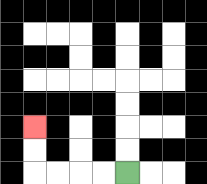{'start': '[5, 7]', 'end': '[1, 5]', 'path_directions': 'L,L,L,L,U,U', 'path_coordinates': '[[5, 7], [4, 7], [3, 7], [2, 7], [1, 7], [1, 6], [1, 5]]'}